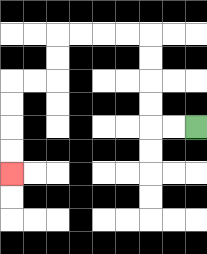{'start': '[8, 5]', 'end': '[0, 7]', 'path_directions': 'L,L,U,U,U,U,L,L,L,L,D,D,L,L,D,D,D,D', 'path_coordinates': '[[8, 5], [7, 5], [6, 5], [6, 4], [6, 3], [6, 2], [6, 1], [5, 1], [4, 1], [3, 1], [2, 1], [2, 2], [2, 3], [1, 3], [0, 3], [0, 4], [0, 5], [0, 6], [0, 7]]'}